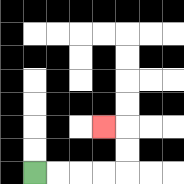{'start': '[1, 7]', 'end': '[4, 5]', 'path_directions': 'R,R,R,R,U,U,L', 'path_coordinates': '[[1, 7], [2, 7], [3, 7], [4, 7], [5, 7], [5, 6], [5, 5], [4, 5]]'}